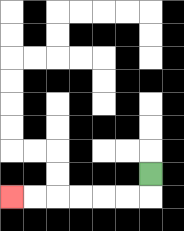{'start': '[6, 7]', 'end': '[0, 8]', 'path_directions': 'D,L,L,L,L,L,L', 'path_coordinates': '[[6, 7], [6, 8], [5, 8], [4, 8], [3, 8], [2, 8], [1, 8], [0, 8]]'}